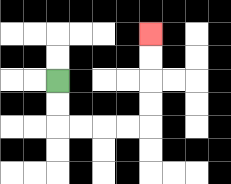{'start': '[2, 3]', 'end': '[6, 1]', 'path_directions': 'D,D,R,R,R,R,U,U,U,U', 'path_coordinates': '[[2, 3], [2, 4], [2, 5], [3, 5], [4, 5], [5, 5], [6, 5], [6, 4], [6, 3], [6, 2], [6, 1]]'}